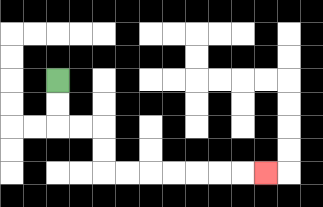{'start': '[2, 3]', 'end': '[11, 7]', 'path_directions': 'D,D,R,R,D,D,R,R,R,R,R,R,R', 'path_coordinates': '[[2, 3], [2, 4], [2, 5], [3, 5], [4, 5], [4, 6], [4, 7], [5, 7], [6, 7], [7, 7], [8, 7], [9, 7], [10, 7], [11, 7]]'}